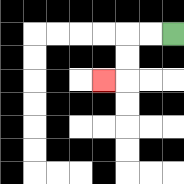{'start': '[7, 1]', 'end': '[4, 3]', 'path_directions': 'L,L,D,D,L', 'path_coordinates': '[[7, 1], [6, 1], [5, 1], [5, 2], [5, 3], [4, 3]]'}